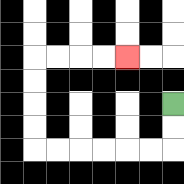{'start': '[7, 4]', 'end': '[5, 2]', 'path_directions': 'D,D,L,L,L,L,L,L,U,U,U,U,R,R,R,R', 'path_coordinates': '[[7, 4], [7, 5], [7, 6], [6, 6], [5, 6], [4, 6], [3, 6], [2, 6], [1, 6], [1, 5], [1, 4], [1, 3], [1, 2], [2, 2], [3, 2], [4, 2], [5, 2]]'}